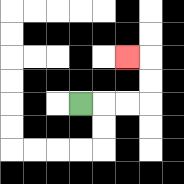{'start': '[3, 4]', 'end': '[5, 2]', 'path_directions': 'R,R,R,U,U,L', 'path_coordinates': '[[3, 4], [4, 4], [5, 4], [6, 4], [6, 3], [6, 2], [5, 2]]'}